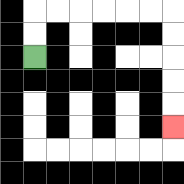{'start': '[1, 2]', 'end': '[7, 5]', 'path_directions': 'U,U,R,R,R,R,R,R,D,D,D,D,D', 'path_coordinates': '[[1, 2], [1, 1], [1, 0], [2, 0], [3, 0], [4, 0], [5, 0], [6, 0], [7, 0], [7, 1], [7, 2], [7, 3], [7, 4], [7, 5]]'}